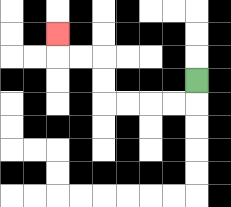{'start': '[8, 3]', 'end': '[2, 1]', 'path_directions': 'D,L,L,L,L,U,U,L,L,U', 'path_coordinates': '[[8, 3], [8, 4], [7, 4], [6, 4], [5, 4], [4, 4], [4, 3], [4, 2], [3, 2], [2, 2], [2, 1]]'}